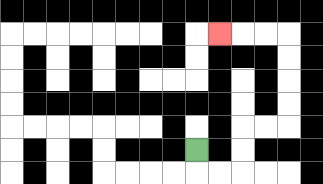{'start': '[8, 6]', 'end': '[9, 1]', 'path_directions': 'D,R,R,U,U,R,R,U,U,U,U,L,L,L', 'path_coordinates': '[[8, 6], [8, 7], [9, 7], [10, 7], [10, 6], [10, 5], [11, 5], [12, 5], [12, 4], [12, 3], [12, 2], [12, 1], [11, 1], [10, 1], [9, 1]]'}